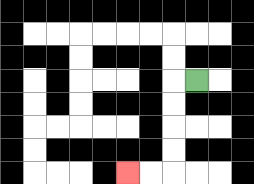{'start': '[8, 3]', 'end': '[5, 7]', 'path_directions': 'L,D,D,D,D,L,L', 'path_coordinates': '[[8, 3], [7, 3], [7, 4], [7, 5], [7, 6], [7, 7], [6, 7], [5, 7]]'}